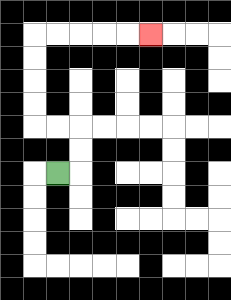{'start': '[2, 7]', 'end': '[6, 1]', 'path_directions': 'R,U,U,L,L,U,U,U,U,R,R,R,R,R', 'path_coordinates': '[[2, 7], [3, 7], [3, 6], [3, 5], [2, 5], [1, 5], [1, 4], [1, 3], [1, 2], [1, 1], [2, 1], [3, 1], [4, 1], [5, 1], [6, 1]]'}